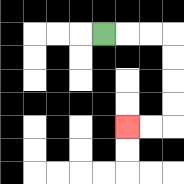{'start': '[4, 1]', 'end': '[5, 5]', 'path_directions': 'R,R,R,D,D,D,D,L,L', 'path_coordinates': '[[4, 1], [5, 1], [6, 1], [7, 1], [7, 2], [7, 3], [7, 4], [7, 5], [6, 5], [5, 5]]'}